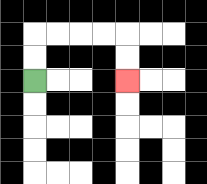{'start': '[1, 3]', 'end': '[5, 3]', 'path_directions': 'U,U,R,R,R,R,D,D', 'path_coordinates': '[[1, 3], [1, 2], [1, 1], [2, 1], [3, 1], [4, 1], [5, 1], [5, 2], [5, 3]]'}